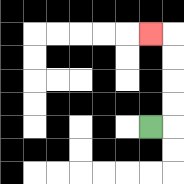{'start': '[6, 5]', 'end': '[6, 1]', 'path_directions': 'R,U,U,U,U,L', 'path_coordinates': '[[6, 5], [7, 5], [7, 4], [7, 3], [7, 2], [7, 1], [6, 1]]'}